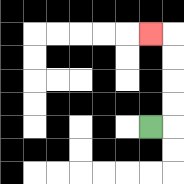{'start': '[6, 5]', 'end': '[6, 1]', 'path_directions': 'R,U,U,U,U,L', 'path_coordinates': '[[6, 5], [7, 5], [7, 4], [7, 3], [7, 2], [7, 1], [6, 1]]'}